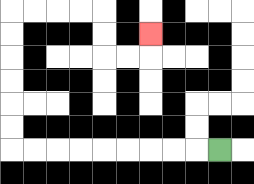{'start': '[9, 6]', 'end': '[6, 1]', 'path_directions': 'L,L,L,L,L,L,L,L,L,U,U,U,U,U,U,R,R,R,R,D,D,R,R,U', 'path_coordinates': '[[9, 6], [8, 6], [7, 6], [6, 6], [5, 6], [4, 6], [3, 6], [2, 6], [1, 6], [0, 6], [0, 5], [0, 4], [0, 3], [0, 2], [0, 1], [0, 0], [1, 0], [2, 0], [3, 0], [4, 0], [4, 1], [4, 2], [5, 2], [6, 2], [6, 1]]'}